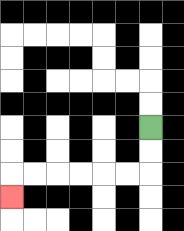{'start': '[6, 5]', 'end': '[0, 8]', 'path_directions': 'D,D,L,L,L,L,L,L,D', 'path_coordinates': '[[6, 5], [6, 6], [6, 7], [5, 7], [4, 7], [3, 7], [2, 7], [1, 7], [0, 7], [0, 8]]'}